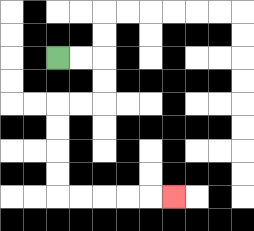{'start': '[2, 2]', 'end': '[7, 8]', 'path_directions': 'R,R,D,D,L,L,D,D,D,D,R,R,R,R,R', 'path_coordinates': '[[2, 2], [3, 2], [4, 2], [4, 3], [4, 4], [3, 4], [2, 4], [2, 5], [2, 6], [2, 7], [2, 8], [3, 8], [4, 8], [5, 8], [6, 8], [7, 8]]'}